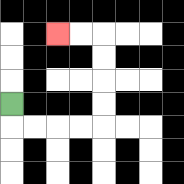{'start': '[0, 4]', 'end': '[2, 1]', 'path_directions': 'D,R,R,R,R,U,U,U,U,L,L', 'path_coordinates': '[[0, 4], [0, 5], [1, 5], [2, 5], [3, 5], [4, 5], [4, 4], [4, 3], [4, 2], [4, 1], [3, 1], [2, 1]]'}